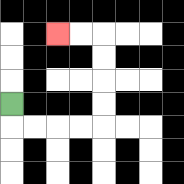{'start': '[0, 4]', 'end': '[2, 1]', 'path_directions': 'D,R,R,R,R,U,U,U,U,L,L', 'path_coordinates': '[[0, 4], [0, 5], [1, 5], [2, 5], [3, 5], [4, 5], [4, 4], [4, 3], [4, 2], [4, 1], [3, 1], [2, 1]]'}